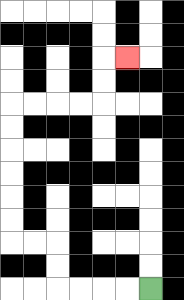{'start': '[6, 12]', 'end': '[5, 2]', 'path_directions': 'L,L,L,L,U,U,L,L,U,U,U,U,U,U,R,R,R,R,U,U,R', 'path_coordinates': '[[6, 12], [5, 12], [4, 12], [3, 12], [2, 12], [2, 11], [2, 10], [1, 10], [0, 10], [0, 9], [0, 8], [0, 7], [0, 6], [0, 5], [0, 4], [1, 4], [2, 4], [3, 4], [4, 4], [4, 3], [4, 2], [5, 2]]'}